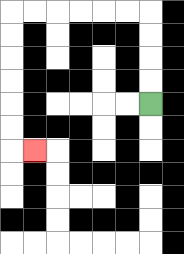{'start': '[6, 4]', 'end': '[1, 6]', 'path_directions': 'U,U,U,U,L,L,L,L,L,L,D,D,D,D,D,D,R', 'path_coordinates': '[[6, 4], [6, 3], [6, 2], [6, 1], [6, 0], [5, 0], [4, 0], [3, 0], [2, 0], [1, 0], [0, 0], [0, 1], [0, 2], [0, 3], [0, 4], [0, 5], [0, 6], [1, 6]]'}